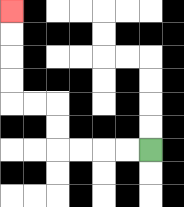{'start': '[6, 6]', 'end': '[0, 0]', 'path_directions': 'L,L,L,L,U,U,L,L,U,U,U,U', 'path_coordinates': '[[6, 6], [5, 6], [4, 6], [3, 6], [2, 6], [2, 5], [2, 4], [1, 4], [0, 4], [0, 3], [0, 2], [0, 1], [0, 0]]'}